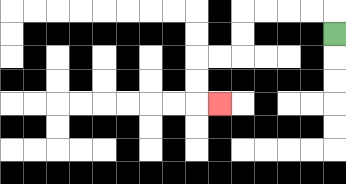{'start': '[14, 1]', 'end': '[9, 4]', 'path_directions': 'U,L,L,L,L,D,D,L,L,D,D,R', 'path_coordinates': '[[14, 1], [14, 0], [13, 0], [12, 0], [11, 0], [10, 0], [10, 1], [10, 2], [9, 2], [8, 2], [8, 3], [8, 4], [9, 4]]'}